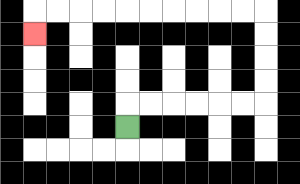{'start': '[5, 5]', 'end': '[1, 1]', 'path_directions': 'U,R,R,R,R,R,R,U,U,U,U,L,L,L,L,L,L,L,L,L,L,D', 'path_coordinates': '[[5, 5], [5, 4], [6, 4], [7, 4], [8, 4], [9, 4], [10, 4], [11, 4], [11, 3], [11, 2], [11, 1], [11, 0], [10, 0], [9, 0], [8, 0], [7, 0], [6, 0], [5, 0], [4, 0], [3, 0], [2, 0], [1, 0], [1, 1]]'}